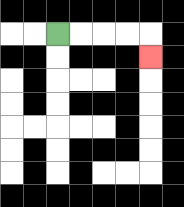{'start': '[2, 1]', 'end': '[6, 2]', 'path_directions': 'R,R,R,R,D', 'path_coordinates': '[[2, 1], [3, 1], [4, 1], [5, 1], [6, 1], [6, 2]]'}